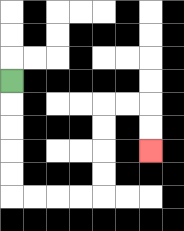{'start': '[0, 3]', 'end': '[6, 6]', 'path_directions': 'D,D,D,D,D,R,R,R,R,U,U,U,U,R,R,D,D', 'path_coordinates': '[[0, 3], [0, 4], [0, 5], [0, 6], [0, 7], [0, 8], [1, 8], [2, 8], [3, 8], [4, 8], [4, 7], [4, 6], [4, 5], [4, 4], [5, 4], [6, 4], [6, 5], [6, 6]]'}